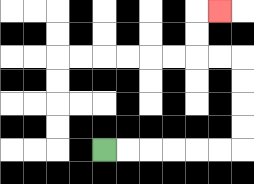{'start': '[4, 6]', 'end': '[9, 0]', 'path_directions': 'R,R,R,R,R,R,U,U,U,U,L,L,U,U,R', 'path_coordinates': '[[4, 6], [5, 6], [6, 6], [7, 6], [8, 6], [9, 6], [10, 6], [10, 5], [10, 4], [10, 3], [10, 2], [9, 2], [8, 2], [8, 1], [8, 0], [9, 0]]'}